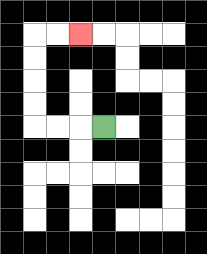{'start': '[4, 5]', 'end': '[3, 1]', 'path_directions': 'L,L,L,U,U,U,U,R,R', 'path_coordinates': '[[4, 5], [3, 5], [2, 5], [1, 5], [1, 4], [1, 3], [1, 2], [1, 1], [2, 1], [3, 1]]'}